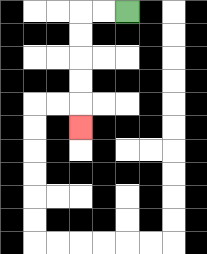{'start': '[5, 0]', 'end': '[3, 5]', 'path_directions': 'L,L,D,D,D,D,D', 'path_coordinates': '[[5, 0], [4, 0], [3, 0], [3, 1], [3, 2], [3, 3], [3, 4], [3, 5]]'}